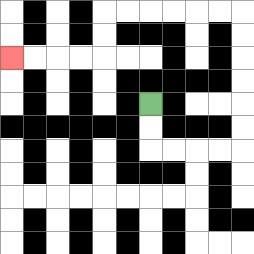{'start': '[6, 4]', 'end': '[0, 2]', 'path_directions': 'D,D,R,R,R,R,U,U,U,U,U,U,L,L,L,L,L,L,D,D,L,L,L,L', 'path_coordinates': '[[6, 4], [6, 5], [6, 6], [7, 6], [8, 6], [9, 6], [10, 6], [10, 5], [10, 4], [10, 3], [10, 2], [10, 1], [10, 0], [9, 0], [8, 0], [7, 0], [6, 0], [5, 0], [4, 0], [4, 1], [4, 2], [3, 2], [2, 2], [1, 2], [0, 2]]'}